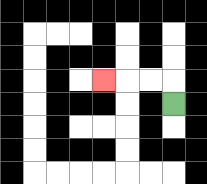{'start': '[7, 4]', 'end': '[4, 3]', 'path_directions': 'U,L,L,L', 'path_coordinates': '[[7, 4], [7, 3], [6, 3], [5, 3], [4, 3]]'}